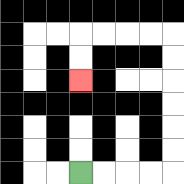{'start': '[3, 7]', 'end': '[3, 3]', 'path_directions': 'R,R,R,R,U,U,U,U,U,U,L,L,L,L,D,D', 'path_coordinates': '[[3, 7], [4, 7], [5, 7], [6, 7], [7, 7], [7, 6], [7, 5], [7, 4], [7, 3], [7, 2], [7, 1], [6, 1], [5, 1], [4, 1], [3, 1], [3, 2], [3, 3]]'}